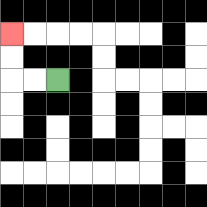{'start': '[2, 3]', 'end': '[0, 1]', 'path_directions': 'L,L,U,U', 'path_coordinates': '[[2, 3], [1, 3], [0, 3], [0, 2], [0, 1]]'}